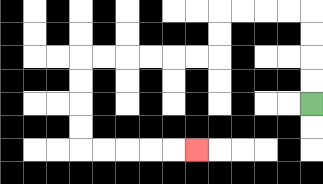{'start': '[13, 4]', 'end': '[8, 6]', 'path_directions': 'U,U,U,U,L,L,L,L,D,D,L,L,L,L,L,L,D,D,D,D,R,R,R,R,R', 'path_coordinates': '[[13, 4], [13, 3], [13, 2], [13, 1], [13, 0], [12, 0], [11, 0], [10, 0], [9, 0], [9, 1], [9, 2], [8, 2], [7, 2], [6, 2], [5, 2], [4, 2], [3, 2], [3, 3], [3, 4], [3, 5], [3, 6], [4, 6], [5, 6], [6, 6], [7, 6], [8, 6]]'}